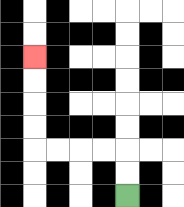{'start': '[5, 8]', 'end': '[1, 2]', 'path_directions': 'U,U,L,L,L,L,U,U,U,U', 'path_coordinates': '[[5, 8], [5, 7], [5, 6], [4, 6], [3, 6], [2, 6], [1, 6], [1, 5], [1, 4], [1, 3], [1, 2]]'}